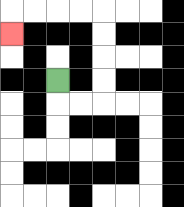{'start': '[2, 3]', 'end': '[0, 1]', 'path_directions': 'D,R,R,U,U,U,U,L,L,L,L,D', 'path_coordinates': '[[2, 3], [2, 4], [3, 4], [4, 4], [4, 3], [4, 2], [4, 1], [4, 0], [3, 0], [2, 0], [1, 0], [0, 0], [0, 1]]'}